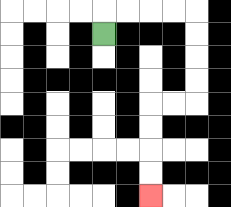{'start': '[4, 1]', 'end': '[6, 8]', 'path_directions': 'U,R,R,R,R,D,D,D,D,L,L,D,D,D,D', 'path_coordinates': '[[4, 1], [4, 0], [5, 0], [6, 0], [7, 0], [8, 0], [8, 1], [8, 2], [8, 3], [8, 4], [7, 4], [6, 4], [6, 5], [6, 6], [6, 7], [6, 8]]'}